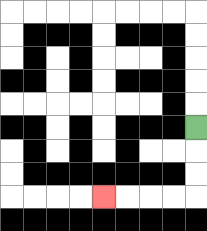{'start': '[8, 5]', 'end': '[4, 8]', 'path_directions': 'D,D,D,L,L,L,L', 'path_coordinates': '[[8, 5], [8, 6], [8, 7], [8, 8], [7, 8], [6, 8], [5, 8], [4, 8]]'}